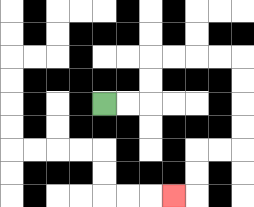{'start': '[4, 4]', 'end': '[7, 8]', 'path_directions': 'R,R,U,U,R,R,R,R,D,D,D,D,L,L,D,D,L', 'path_coordinates': '[[4, 4], [5, 4], [6, 4], [6, 3], [6, 2], [7, 2], [8, 2], [9, 2], [10, 2], [10, 3], [10, 4], [10, 5], [10, 6], [9, 6], [8, 6], [8, 7], [8, 8], [7, 8]]'}